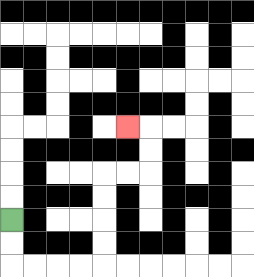{'start': '[0, 9]', 'end': '[5, 5]', 'path_directions': 'D,D,R,R,R,R,U,U,U,U,R,R,U,U,L', 'path_coordinates': '[[0, 9], [0, 10], [0, 11], [1, 11], [2, 11], [3, 11], [4, 11], [4, 10], [4, 9], [4, 8], [4, 7], [5, 7], [6, 7], [6, 6], [6, 5], [5, 5]]'}